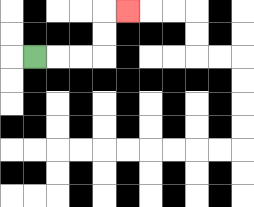{'start': '[1, 2]', 'end': '[5, 0]', 'path_directions': 'R,R,R,U,U,R', 'path_coordinates': '[[1, 2], [2, 2], [3, 2], [4, 2], [4, 1], [4, 0], [5, 0]]'}